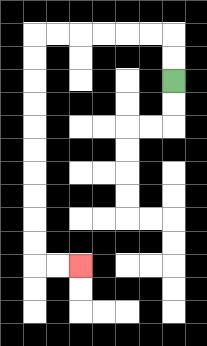{'start': '[7, 3]', 'end': '[3, 11]', 'path_directions': 'U,U,L,L,L,L,L,L,D,D,D,D,D,D,D,D,D,D,R,R', 'path_coordinates': '[[7, 3], [7, 2], [7, 1], [6, 1], [5, 1], [4, 1], [3, 1], [2, 1], [1, 1], [1, 2], [1, 3], [1, 4], [1, 5], [1, 6], [1, 7], [1, 8], [1, 9], [1, 10], [1, 11], [2, 11], [3, 11]]'}